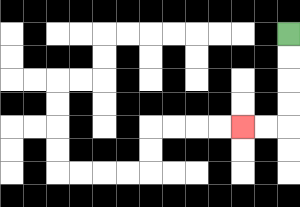{'start': '[12, 1]', 'end': '[10, 5]', 'path_directions': 'D,D,D,D,L,L', 'path_coordinates': '[[12, 1], [12, 2], [12, 3], [12, 4], [12, 5], [11, 5], [10, 5]]'}